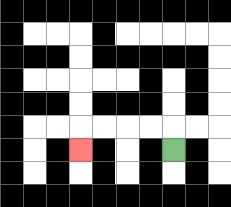{'start': '[7, 6]', 'end': '[3, 6]', 'path_directions': 'U,L,L,L,L,D', 'path_coordinates': '[[7, 6], [7, 5], [6, 5], [5, 5], [4, 5], [3, 5], [3, 6]]'}